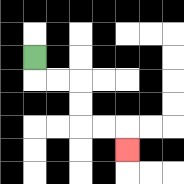{'start': '[1, 2]', 'end': '[5, 6]', 'path_directions': 'D,R,R,D,D,R,R,D', 'path_coordinates': '[[1, 2], [1, 3], [2, 3], [3, 3], [3, 4], [3, 5], [4, 5], [5, 5], [5, 6]]'}